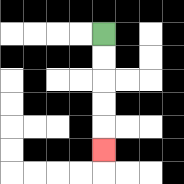{'start': '[4, 1]', 'end': '[4, 6]', 'path_directions': 'D,D,D,D,D', 'path_coordinates': '[[4, 1], [4, 2], [4, 3], [4, 4], [4, 5], [4, 6]]'}